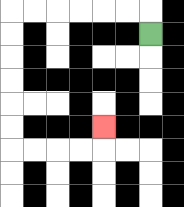{'start': '[6, 1]', 'end': '[4, 5]', 'path_directions': 'U,L,L,L,L,L,L,D,D,D,D,D,D,R,R,R,R,U', 'path_coordinates': '[[6, 1], [6, 0], [5, 0], [4, 0], [3, 0], [2, 0], [1, 0], [0, 0], [0, 1], [0, 2], [0, 3], [0, 4], [0, 5], [0, 6], [1, 6], [2, 6], [3, 6], [4, 6], [4, 5]]'}